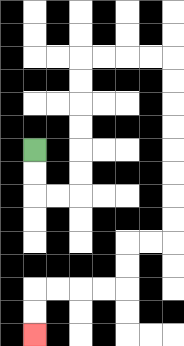{'start': '[1, 6]', 'end': '[1, 14]', 'path_directions': 'D,D,R,R,U,U,U,U,U,U,R,R,R,R,D,D,D,D,D,D,D,D,L,L,D,D,L,L,L,L,D,D', 'path_coordinates': '[[1, 6], [1, 7], [1, 8], [2, 8], [3, 8], [3, 7], [3, 6], [3, 5], [3, 4], [3, 3], [3, 2], [4, 2], [5, 2], [6, 2], [7, 2], [7, 3], [7, 4], [7, 5], [7, 6], [7, 7], [7, 8], [7, 9], [7, 10], [6, 10], [5, 10], [5, 11], [5, 12], [4, 12], [3, 12], [2, 12], [1, 12], [1, 13], [1, 14]]'}